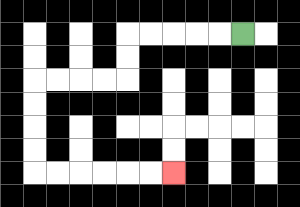{'start': '[10, 1]', 'end': '[7, 7]', 'path_directions': 'L,L,L,L,L,D,D,L,L,L,L,D,D,D,D,R,R,R,R,R,R', 'path_coordinates': '[[10, 1], [9, 1], [8, 1], [7, 1], [6, 1], [5, 1], [5, 2], [5, 3], [4, 3], [3, 3], [2, 3], [1, 3], [1, 4], [1, 5], [1, 6], [1, 7], [2, 7], [3, 7], [4, 7], [5, 7], [6, 7], [7, 7]]'}